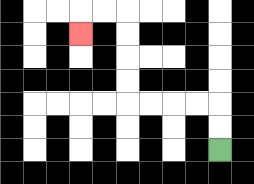{'start': '[9, 6]', 'end': '[3, 1]', 'path_directions': 'U,U,L,L,L,L,U,U,U,U,L,L,D', 'path_coordinates': '[[9, 6], [9, 5], [9, 4], [8, 4], [7, 4], [6, 4], [5, 4], [5, 3], [5, 2], [5, 1], [5, 0], [4, 0], [3, 0], [3, 1]]'}